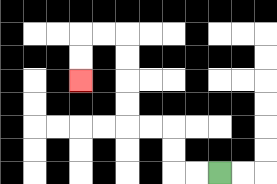{'start': '[9, 7]', 'end': '[3, 3]', 'path_directions': 'L,L,U,U,L,L,U,U,U,U,L,L,D,D', 'path_coordinates': '[[9, 7], [8, 7], [7, 7], [7, 6], [7, 5], [6, 5], [5, 5], [5, 4], [5, 3], [5, 2], [5, 1], [4, 1], [3, 1], [3, 2], [3, 3]]'}